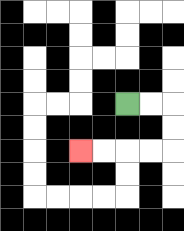{'start': '[5, 4]', 'end': '[3, 6]', 'path_directions': 'R,R,D,D,L,L,L,L', 'path_coordinates': '[[5, 4], [6, 4], [7, 4], [7, 5], [7, 6], [6, 6], [5, 6], [4, 6], [3, 6]]'}